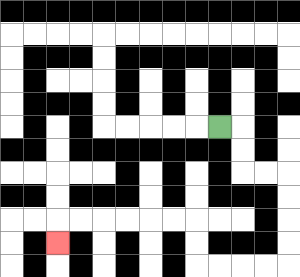{'start': '[9, 5]', 'end': '[2, 10]', 'path_directions': 'R,D,D,R,R,D,D,D,D,L,L,L,L,U,U,L,L,L,L,L,L,D', 'path_coordinates': '[[9, 5], [10, 5], [10, 6], [10, 7], [11, 7], [12, 7], [12, 8], [12, 9], [12, 10], [12, 11], [11, 11], [10, 11], [9, 11], [8, 11], [8, 10], [8, 9], [7, 9], [6, 9], [5, 9], [4, 9], [3, 9], [2, 9], [2, 10]]'}